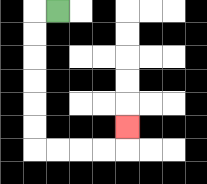{'start': '[2, 0]', 'end': '[5, 5]', 'path_directions': 'L,D,D,D,D,D,D,R,R,R,R,U', 'path_coordinates': '[[2, 0], [1, 0], [1, 1], [1, 2], [1, 3], [1, 4], [1, 5], [1, 6], [2, 6], [3, 6], [4, 6], [5, 6], [5, 5]]'}